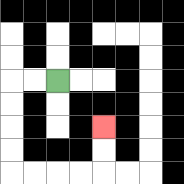{'start': '[2, 3]', 'end': '[4, 5]', 'path_directions': 'L,L,D,D,D,D,R,R,R,R,U,U', 'path_coordinates': '[[2, 3], [1, 3], [0, 3], [0, 4], [0, 5], [0, 6], [0, 7], [1, 7], [2, 7], [3, 7], [4, 7], [4, 6], [4, 5]]'}